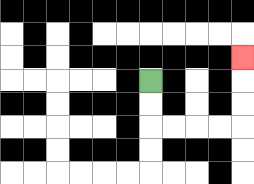{'start': '[6, 3]', 'end': '[10, 2]', 'path_directions': 'D,D,R,R,R,R,U,U,U', 'path_coordinates': '[[6, 3], [6, 4], [6, 5], [7, 5], [8, 5], [9, 5], [10, 5], [10, 4], [10, 3], [10, 2]]'}